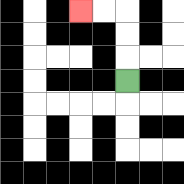{'start': '[5, 3]', 'end': '[3, 0]', 'path_directions': 'U,U,U,L,L', 'path_coordinates': '[[5, 3], [5, 2], [5, 1], [5, 0], [4, 0], [3, 0]]'}